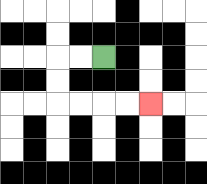{'start': '[4, 2]', 'end': '[6, 4]', 'path_directions': 'L,L,D,D,R,R,R,R', 'path_coordinates': '[[4, 2], [3, 2], [2, 2], [2, 3], [2, 4], [3, 4], [4, 4], [5, 4], [6, 4]]'}